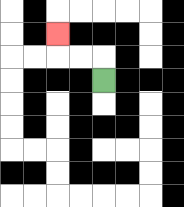{'start': '[4, 3]', 'end': '[2, 1]', 'path_directions': 'U,L,L,U', 'path_coordinates': '[[4, 3], [4, 2], [3, 2], [2, 2], [2, 1]]'}